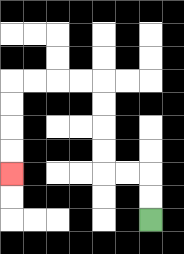{'start': '[6, 9]', 'end': '[0, 7]', 'path_directions': 'U,U,L,L,U,U,U,U,L,L,L,L,D,D,D,D', 'path_coordinates': '[[6, 9], [6, 8], [6, 7], [5, 7], [4, 7], [4, 6], [4, 5], [4, 4], [4, 3], [3, 3], [2, 3], [1, 3], [0, 3], [0, 4], [0, 5], [0, 6], [0, 7]]'}